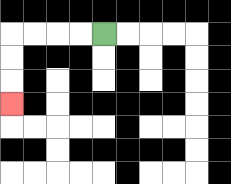{'start': '[4, 1]', 'end': '[0, 4]', 'path_directions': 'L,L,L,L,D,D,D', 'path_coordinates': '[[4, 1], [3, 1], [2, 1], [1, 1], [0, 1], [0, 2], [0, 3], [0, 4]]'}